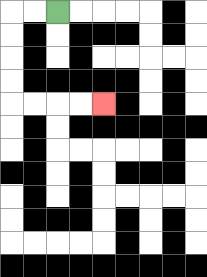{'start': '[2, 0]', 'end': '[4, 4]', 'path_directions': 'L,L,D,D,D,D,R,R,R,R', 'path_coordinates': '[[2, 0], [1, 0], [0, 0], [0, 1], [0, 2], [0, 3], [0, 4], [1, 4], [2, 4], [3, 4], [4, 4]]'}